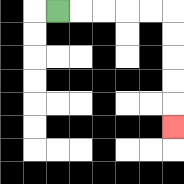{'start': '[2, 0]', 'end': '[7, 5]', 'path_directions': 'R,R,R,R,R,D,D,D,D,D', 'path_coordinates': '[[2, 0], [3, 0], [4, 0], [5, 0], [6, 0], [7, 0], [7, 1], [7, 2], [7, 3], [7, 4], [7, 5]]'}